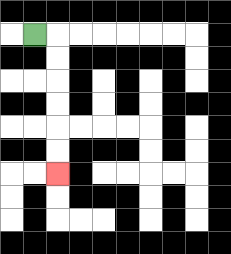{'start': '[1, 1]', 'end': '[2, 7]', 'path_directions': 'R,D,D,D,D,D,D', 'path_coordinates': '[[1, 1], [2, 1], [2, 2], [2, 3], [2, 4], [2, 5], [2, 6], [2, 7]]'}